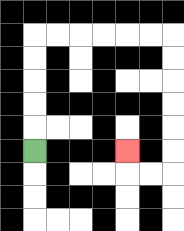{'start': '[1, 6]', 'end': '[5, 6]', 'path_directions': 'U,U,U,U,U,R,R,R,R,R,R,D,D,D,D,D,D,L,L,U', 'path_coordinates': '[[1, 6], [1, 5], [1, 4], [1, 3], [1, 2], [1, 1], [2, 1], [3, 1], [4, 1], [5, 1], [6, 1], [7, 1], [7, 2], [7, 3], [7, 4], [7, 5], [7, 6], [7, 7], [6, 7], [5, 7], [5, 6]]'}